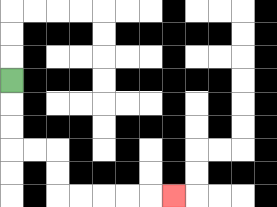{'start': '[0, 3]', 'end': '[7, 8]', 'path_directions': 'D,D,D,R,R,D,D,R,R,R,R,R', 'path_coordinates': '[[0, 3], [0, 4], [0, 5], [0, 6], [1, 6], [2, 6], [2, 7], [2, 8], [3, 8], [4, 8], [5, 8], [6, 8], [7, 8]]'}